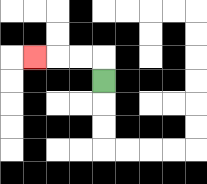{'start': '[4, 3]', 'end': '[1, 2]', 'path_directions': 'U,L,L,L', 'path_coordinates': '[[4, 3], [4, 2], [3, 2], [2, 2], [1, 2]]'}